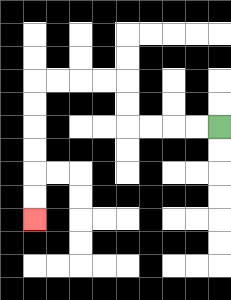{'start': '[9, 5]', 'end': '[1, 9]', 'path_directions': 'L,L,L,L,U,U,L,L,L,L,D,D,D,D,D,D', 'path_coordinates': '[[9, 5], [8, 5], [7, 5], [6, 5], [5, 5], [5, 4], [5, 3], [4, 3], [3, 3], [2, 3], [1, 3], [1, 4], [1, 5], [1, 6], [1, 7], [1, 8], [1, 9]]'}